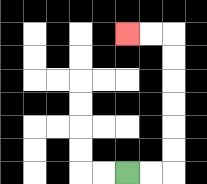{'start': '[5, 7]', 'end': '[5, 1]', 'path_directions': 'R,R,U,U,U,U,U,U,L,L', 'path_coordinates': '[[5, 7], [6, 7], [7, 7], [7, 6], [7, 5], [7, 4], [7, 3], [7, 2], [7, 1], [6, 1], [5, 1]]'}